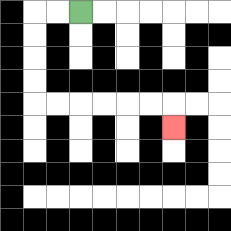{'start': '[3, 0]', 'end': '[7, 5]', 'path_directions': 'L,L,D,D,D,D,R,R,R,R,R,R,D', 'path_coordinates': '[[3, 0], [2, 0], [1, 0], [1, 1], [1, 2], [1, 3], [1, 4], [2, 4], [3, 4], [4, 4], [5, 4], [6, 4], [7, 4], [7, 5]]'}